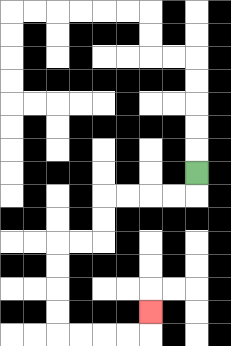{'start': '[8, 7]', 'end': '[6, 13]', 'path_directions': 'D,L,L,L,L,D,D,L,L,D,D,D,D,R,R,R,R,U', 'path_coordinates': '[[8, 7], [8, 8], [7, 8], [6, 8], [5, 8], [4, 8], [4, 9], [4, 10], [3, 10], [2, 10], [2, 11], [2, 12], [2, 13], [2, 14], [3, 14], [4, 14], [5, 14], [6, 14], [6, 13]]'}